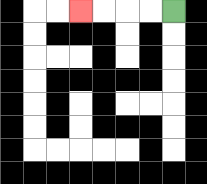{'start': '[7, 0]', 'end': '[3, 0]', 'path_directions': 'L,L,L,L', 'path_coordinates': '[[7, 0], [6, 0], [5, 0], [4, 0], [3, 0]]'}